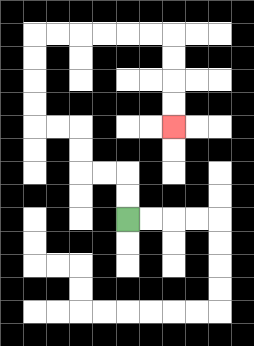{'start': '[5, 9]', 'end': '[7, 5]', 'path_directions': 'U,U,L,L,U,U,L,L,U,U,U,U,R,R,R,R,R,R,D,D,D,D', 'path_coordinates': '[[5, 9], [5, 8], [5, 7], [4, 7], [3, 7], [3, 6], [3, 5], [2, 5], [1, 5], [1, 4], [1, 3], [1, 2], [1, 1], [2, 1], [3, 1], [4, 1], [5, 1], [6, 1], [7, 1], [7, 2], [7, 3], [7, 4], [7, 5]]'}